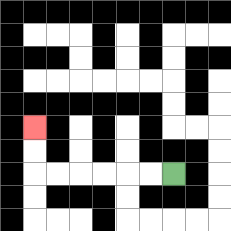{'start': '[7, 7]', 'end': '[1, 5]', 'path_directions': 'L,L,L,L,L,L,U,U', 'path_coordinates': '[[7, 7], [6, 7], [5, 7], [4, 7], [3, 7], [2, 7], [1, 7], [1, 6], [1, 5]]'}